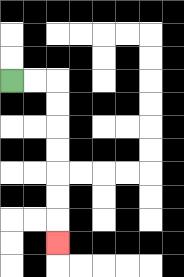{'start': '[0, 3]', 'end': '[2, 10]', 'path_directions': 'R,R,D,D,D,D,D,D,D', 'path_coordinates': '[[0, 3], [1, 3], [2, 3], [2, 4], [2, 5], [2, 6], [2, 7], [2, 8], [2, 9], [2, 10]]'}